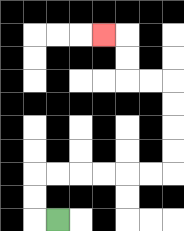{'start': '[2, 9]', 'end': '[4, 1]', 'path_directions': 'L,U,U,R,R,R,R,R,R,U,U,U,U,L,L,U,U,L', 'path_coordinates': '[[2, 9], [1, 9], [1, 8], [1, 7], [2, 7], [3, 7], [4, 7], [5, 7], [6, 7], [7, 7], [7, 6], [7, 5], [7, 4], [7, 3], [6, 3], [5, 3], [5, 2], [5, 1], [4, 1]]'}